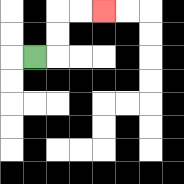{'start': '[1, 2]', 'end': '[4, 0]', 'path_directions': 'R,U,U,R,R', 'path_coordinates': '[[1, 2], [2, 2], [2, 1], [2, 0], [3, 0], [4, 0]]'}